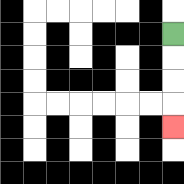{'start': '[7, 1]', 'end': '[7, 5]', 'path_directions': 'D,D,D,D', 'path_coordinates': '[[7, 1], [7, 2], [7, 3], [7, 4], [7, 5]]'}